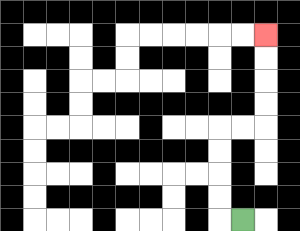{'start': '[10, 9]', 'end': '[11, 1]', 'path_directions': 'L,U,U,U,U,R,R,U,U,U,U', 'path_coordinates': '[[10, 9], [9, 9], [9, 8], [9, 7], [9, 6], [9, 5], [10, 5], [11, 5], [11, 4], [11, 3], [11, 2], [11, 1]]'}